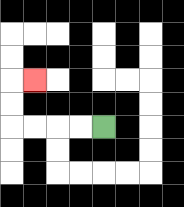{'start': '[4, 5]', 'end': '[1, 3]', 'path_directions': 'L,L,L,L,U,U,R', 'path_coordinates': '[[4, 5], [3, 5], [2, 5], [1, 5], [0, 5], [0, 4], [0, 3], [1, 3]]'}